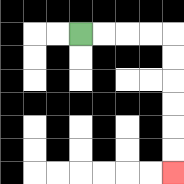{'start': '[3, 1]', 'end': '[7, 7]', 'path_directions': 'R,R,R,R,D,D,D,D,D,D', 'path_coordinates': '[[3, 1], [4, 1], [5, 1], [6, 1], [7, 1], [7, 2], [7, 3], [7, 4], [7, 5], [7, 6], [7, 7]]'}